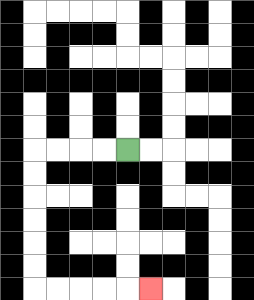{'start': '[5, 6]', 'end': '[6, 12]', 'path_directions': 'L,L,L,L,D,D,D,D,D,D,R,R,R,R,R', 'path_coordinates': '[[5, 6], [4, 6], [3, 6], [2, 6], [1, 6], [1, 7], [1, 8], [1, 9], [1, 10], [1, 11], [1, 12], [2, 12], [3, 12], [4, 12], [5, 12], [6, 12]]'}